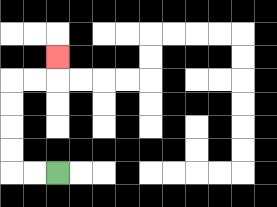{'start': '[2, 7]', 'end': '[2, 2]', 'path_directions': 'L,L,U,U,U,U,R,R,U', 'path_coordinates': '[[2, 7], [1, 7], [0, 7], [0, 6], [0, 5], [0, 4], [0, 3], [1, 3], [2, 3], [2, 2]]'}